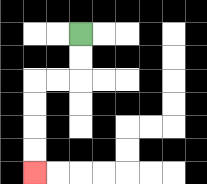{'start': '[3, 1]', 'end': '[1, 7]', 'path_directions': 'D,D,L,L,D,D,D,D', 'path_coordinates': '[[3, 1], [3, 2], [3, 3], [2, 3], [1, 3], [1, 4], [1, 5], [1, 6], [1, 7]]'}